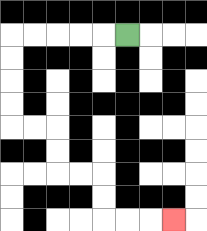{'start': '[5, 1]', 'end': '[7, 9]', 'path_directions': 'L,L,L,L,L,D,D,D,D,R,R,D,D,R,R,D,D,R,R,R', 'path_coordinates': '[[5, 1], [4, 1], [3, 1], [2, 1], [1, 1], [0, 1], [0, 2], [0, 3], [0, 4], [0, 5], [1, 5], [2, 5], [2, 6], [2, 7], [3, 7], [4, 7], [4, 8], [4, 9], [5, 9], [6, 9], [7, 9]]'}